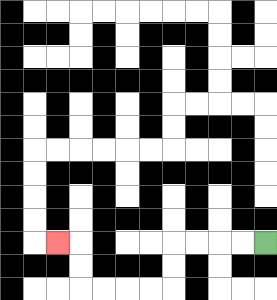{'start': '[11, 10]', 'end': '[2, 10]', 'path_directions': 'L,L,L,L,D,D,L,L,L,L,U,U,L', 'path_coordinates': '[[11, 10], [10, 10], [9, 10], [8, 10], [7, 10], [7, 11], [7, 12], [6, 12], [5, 12], [4, 12], [3, 12], [3, 11], [3, 10], [2, 10]]'}